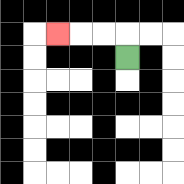{'start': '[5, 2]', 'end': '[2, 1]', 'path_directions': 'U,L,L,L', 'path_coordinates': '[[5, 2], [5, 1], [4, 1], [3, 1], [2, 1]]'}